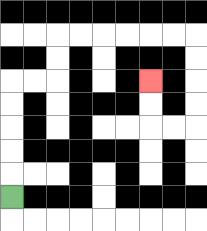{'start': '[0, 8]', 'end': '[6, 3]', 'path_directions': 'U,U,U,U,U,R,R,U,U,R,R,R,R,R,R,D,D,D,D,L,L,U,U', 'path_coordinates': '[[0, 8], [0, 7], [0, 6], [0, 5], [0, 4], [0, 3], [1, 3], [2, 3], [2, 2], [2, 1], [3, 1], [4, 1], [5, 1], [6, 1], [7, 1], [8, 1], [8, 2], [8, 3], [8, 4], [8, 5], [7, 5], [6, 5], [6, 4], [6, 3]]'}